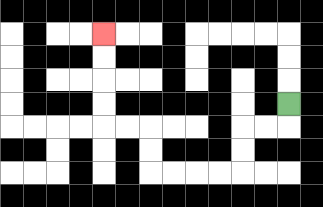{'start': '[12, 4]', 'end': '[4, 1]', 'path_directions': 'D,L,L,D,D,L,L,L,L,U,U,L,L,U,U,U,U', 'path_coordinates': '[[12, 4], [12, 5], [11, 5], [10, 5], [10, 6], [10, 7], [9, 7], [8, 7], [7, 7], [6, 7], [6, 6], [6, 5], [5, 5], [4, 5], [4, 4], [4, 3], [4, 2], [4, 1]]'}